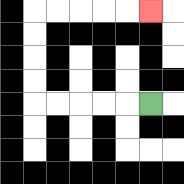{'start': '[6, 4]', 'end': '[6, 0]', 'path_directions': 'L,L,L,L,L,U,U,U,U,R,R,R,R,R', 'path_coordinates': '[[6, 4], [5, 4], [4, 4], [3, 4], [2, 4], [1, 4], [1, 3], [1, 2], [1, 1], [1, 0], [2, 0], [3, 0], [4, 0], [5, 0], [6, 0]]'}